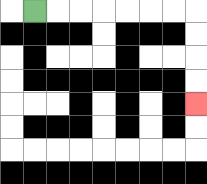{'start': '[1, 0]', 'end': '[8, 4]', 'path_directions': 'R,R,R,R,R,R,R,D,D,D,D', 'path_coordinates': '[[1, 0], [2, 0], [3, 0], [4, 0], [5, 0], [6, 0], [7, 0], [8, 0], [8, 1], [8, 2], [8, 3], [8, 4]]'}